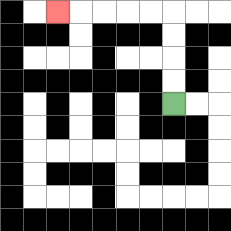{'start': '[7, 4]', 'end': '[2, 0]', 'path_directions': 'U,U,U,U,L,L,L,L,L', 'path_coordinates': '[[7, 4], [7, 3], [7, 2], [7, 1], [7, 0], [6, 0], [5, 0], [4, 0], [3, 0], [2, 0]]'}